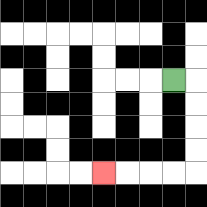{'start': '[7, 3]', 'end': '[4, 7]', 'path_directions': 'R,D,D,D,D,L,L,L,L', 'path_coordinates': '[[7, 3], [8, 3], [8, 4], [8, 5], [8, 6], [8, 7], [7, 7], [6, 7], [5, 7], [4, 7]]'}